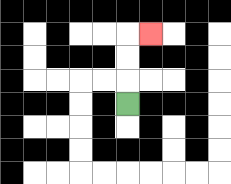{'start': '[5, 4]', 'end': '[6, 1]', 'path_directions': 'U,U,U,R', 'path_coordinates': '[[5, 4], [5, 3], [5, 2], [5, 1], [6, 1]]'}